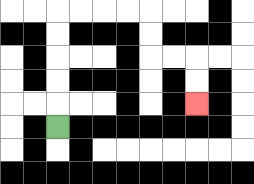{'start': '[2, 5]', 'end': '[8, 4]', 'path_directions': 'U,U,U,U,U,R,R,R,R,D,D,R,R,D,D', 'path_coordinates': '[[2, 5], [2, 4], [2, 3], [2, 2], [2, 1], [2, 0], [3, 0], [4, 0], [5, 0], [6, 0], [6, 1], [6, 2], [7, 2], [8, 2], [8, 3], [8, 4]]'}